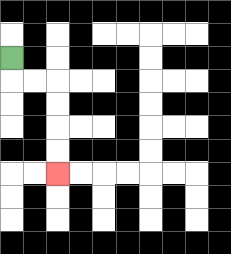{'start': '[0, 2]', 'end': '[2, 7]', 'path_directions': 'D,R,R,D,D,D,D', 'path_coordinates': '[[0, 2], [0, 3], [1, 3], [2, 3], [2, 4], [2, 5], [2, 6], [2, 7]]'}